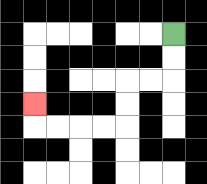{'start': '[7, 1]', 'end': '[1, 4]', 'path_directions': 'D,D,L,L,D,D,L,L,L,L,U', 'path_coordinates': '[[7, 1], [7, 2], [7, 3], [6, 3], [5, 3], [5, 4], [5, 5], [4, 5], [3, 5], [2, 5], [1, 5], [1, 4]]'}